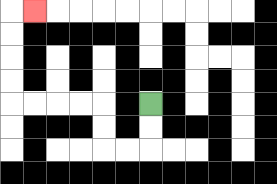{'start': '[6, 4]', 'end': '[1, 0]', 'path_directions': 'D,D,L,L,U,U,L,L,L,L,U,U,U,U,R', 'path_coordinates': '[[6, 4], [6, 5], [6, 6], [5, 6], [4, 6], [4, 5], [4, 4], [3, 4], [2, 4], [1, 4], [0, 4], [0, 3], [0, 2], [0, 1], [0, 0], [1, 0]]'}